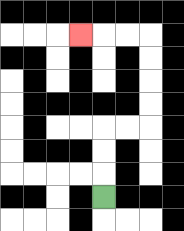{'start': '[4, 8]', 'end': '[3, 1]', 'path_directions': 'U,U,U,R,R,U,U,U,U,L,L,L', 'path_coordinates': '[[4, 8], [4, 7], [4, 6], [4, 5], [5, 5], [6, 5], [6, 4], [6, 3], [6, 2], [6, 1], [5, 1], [4, 1], [3, 1]]'}